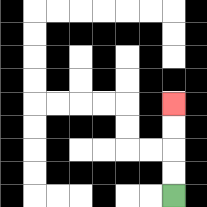{'start': '[7, 8]', 'end': '[7, 4]', 'path_directions': 'U,U,U,U', 'path_coordinates': '[[7, 8], [7, 7], [7, 6], [7, 5], [7, 4]]'}